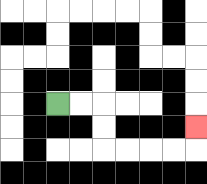{'start': '[2, 4]', 'end': '[8, 5]', 'path_directions': 'R,R,D,D,R,R,R,R,U', 'path_coordinates': '[[2, 4], [3, 4], [4, 4], [4, 5], [4, 6], [5, 6], [6, 6], [7, 6], [8, 6], [8, 5]]'}